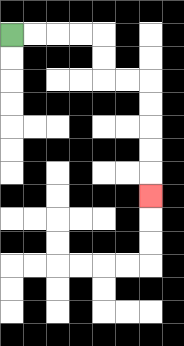{'start': '[0, 1]', 'end': '[6, 8]', 'path_directions': 'R,R,R,R,D,D,R,R,D,D,D,D,D', 'path_coordinates': '[[0, 1], [1, 1], [2, 1], [3, 1], [4, 1], [4, 2], [4, 3], [5, 3], [6, 3], [6, 4], [6, 5], [6, 6], [6, 7], [6, 8]]'}